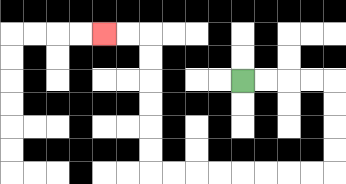{'start': '[10, 3]', 'end': '[4, 1]', 'path_directions': 'R,R,R,R,D,D,D,D,L,L,L,L,L,L,L,L,U,U,U,U,U,U,L,L', 'path_coordinates': '[[10, 3], [11, 3], [12, 3], [13, 3], [14, 3], [14, 4], [14, 5], [14, 6], [14, 7], [13, 7], [12, 7], [11, 7], [10, 7], [9, 7], [8, 7], [7, 7], [6, 7], [6, 6], [6, 5], [6, 4], [6, 3], [6, 2], [6, 1], [5, 1], [4, 1]]'}